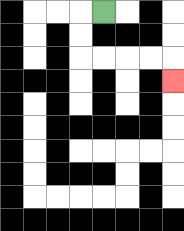{'start': '[4, 0]', 'end': '[7, 3]', 'path_directions': 'L,D,D,R,R,R,R,D', 'path_coordinates': '[[4, 0], [3, 0], [3, 1], [3, 2], [4, 2], [5, 2], [6, 2], [7, 2], [7, 3]]'}